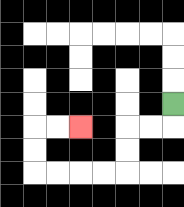{'start': '[7, 4]', 'end': '[3, 5]', 'path_directions': 'D,L,L,D,D,L,L,L,L,U,U,R,R', 'path_coordinates': '[[7, 4], [7, 5], [6, 5], [5, 5], [5, 6], [5, 7], [4, 7], [3, 7], [2, 7], [1, 7], [1, 6], [1, 5], [2, 5], [3, 5]]'}